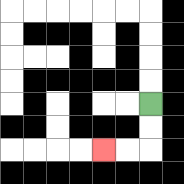{'start': '[6, 4]', 'end': '[4, 6]', 'path_directions': 'D,D,L,L', 'path_coordinates': '[[6, 4], [6, 5], [6, 6], [5, 6], [4, 6]]'}